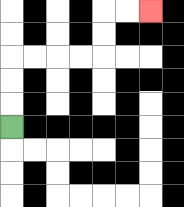{'start': '[0, 5]', 'end': '[6, 0]', 'path_directions': 'U,U,U,R,R,R,R,U,U,R,R', 'path_coordinates': '[[0, 5], [0, 4], [0, 3], [0, 2], [1, 2], [2, 2], [3, 2], [4, 2], [4, 1], [4, 0], [5, 0], [6, 0]]'}